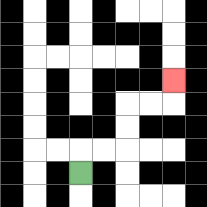{'start': '[3, 7]', 'end': '[7, 3]', 'path_directions': 'U,R,R,U,U,R,R,U', 'path_coordinates': '[[3, 7], [3, 6], [4, 6], [5, 6], [5, 5], [5, 4], [6, 4], [7, 4], [7, 3]]'}